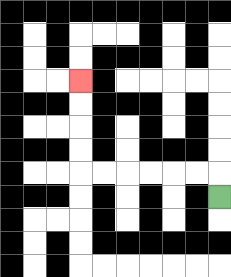{'start': '[9, 8]', 'end': '[3, 3]', 'path_directions': 'U,L,L,L,L,L,L,U,U,U,U', 'path_coordinates': '[[9, 8], [9, 7], [8, 7], [7, 7], [6, 7], [5, 7], [4, 7], [3, 7], [3, 6], [3, 5], [3, 4], [3, 3]]'}